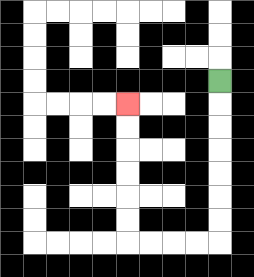{'start': '[9, 3]', 'end': '[5, 4]', 'path_directions': 'D,D,D,D,D,D,D,L,L,L,L,U,U,U,U,U,U', 'path_coordinates': '[[9, 3], [9, 4], [9, 5], [9, 6], [9, 7], [9, 8], [9, 9], [9, 10], [8, 10], [7, 10], [6, 10], [5, 10], [5, 9], [5, 8], [5, 7], [5, 6], [5, 5], [5, 4]]'}